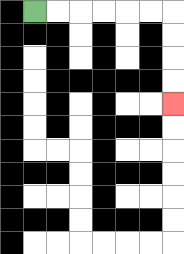{'start': '[1, 0]', 'end': '[7, 4]', 'path_directions': 'R,R,R,R,R,R,D,D,D,D', 'path_coordinates': '[[1, 0], [2, 0], [3, 0], [4, 0], [5, 0], [6, 0], [7, 0], [7, 1], [7, 2], [7, 3], [7, 4]]'}